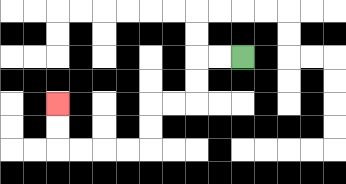{'start': '[10, 2]', 'end': '[2, 4]', 'path_directions': 'L,L,D,D,L,L,D,D,L,L,L,L,U,U', 'path_coordinates': '[[10, 2], [9, 2], [8, 2], [8, 3], [8, 4], [7, 4], [6, 4], [6, 5], [6, 6], [5, 6], [4, 6], [3, 6], [2, 6], [2, 5], [2, 4]]'}